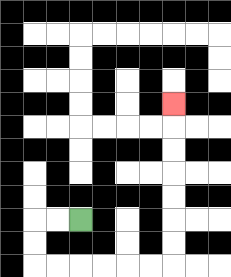{'start': '[3, 9]', 'end': '[7, 4]', 'path_directions': 'L,L,D,D,R,R,R,R,R,R,U,U,U,U,U,U,U', 'path_coordinates': '[[3, 9], [2, 9], [1, 9], [1, 10], [1, 11], [2, 11], [3, 11], [4, 11], [5, 11], [6, 11], [7, 11], [7, 10], [7, 9], [7, 8], [7, 7], [7, 6], [7, 5], [7, 4]]'}